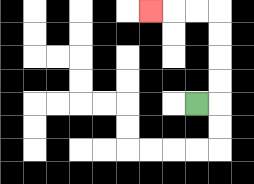{'start': '[8, 4]', 'end': '[6, 0]', 'path_directions': 'R,U,U,U,U,L,L,L', 'path_coordinates': '[[8, 4], [9, 4], [9, 3], [9, 2], [9, 1], [9, 0], [8, 0], [7, 0], [6, 0]]'}